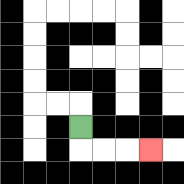{'start': '[3, 5]', 'end': '[6, 6]', 'path_directions': 'D,R,R,R', 'path_coordinates': '[[3, 5], [3, 6], [4, 6], [5, 6], [6, 6]]'}